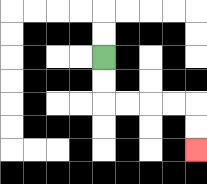{'start': '[4, 2]', 'end': '[8, 6]', 'path_directions': 'D,D,R,R,R,R,D,D', 'path_coordinates': '[[4, 2], [4, 3], [4, 4], [5, 4], [6, 4], [7, 4], [8, 4], [8, 5], [8, 6]]'}